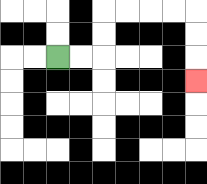{'start': '[2, 2]', 'end': '[8, 3]', 'path_directions': 'R,R,U,U,R,R,R,R,D,D,D', 'path_coordinates': '[[2, 2], [3, 2], [4, 2], [4, 1], [4, 0], [5, 0], [6, 0], [7, 0], [8, 0], [8, 1], [8, 2], [8, 3]]'}